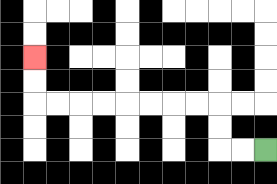{'start': '[11, 6]', 'end': '[1, 2]', 'path_directions': 'L,L,U,U,L,L,L,L,L,L,L,L,U,U', 'path_coordinates': '[[11, 6], [10, 6], [9, 6], [9, 5], [9, 4], [8, 4], [7, 4], [6, 4], [5, 4], [4, 4], [3, 4], [2, 4], [1, 4], [1, 3], [1, 2]]'}